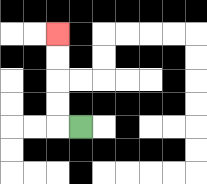{'start': '[3, 5]', 'end': '[2, 1]', 'path_directions': 'L,U,U,U,U', 'path_coordinates': '[[3, 5], [2, 5], [2, 4], [2, 3], [2, 2], [2, 1]]'}